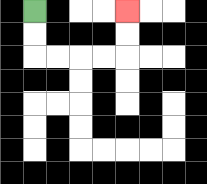{'start': '[1, 0]', 'end': '[5, 0]', 'path_directions': 'D,D,R,R,R,R,U,U', 'path_coordinates': '[[1, 0], [1, 1], [1, 2], [2, 2], [3, 2], [4, 2], [5, 2], [5, 1], [5, 0]]'}